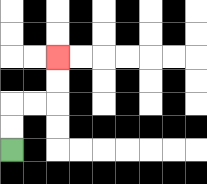{'start': '[0, 6]', 'end': '[2, 2]', 'path_directions': 'U,U,R,R,U,U', 'path_coordinates': '[[0, 6], [0, 5], [0, 4], [1, 4], [2, 4], [2, 3], [2, 2]]'}